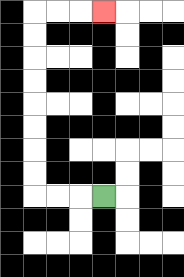{'start': '[4, 8]', 'end': '[4, 0]', 'path_directions': 'L,L,L,U,U,U,U,U,U,U,U,R,R,R', 'path_coordinates': '[[4, 8], [3, 8], [2, 8], [1, 8], [1, 7], [1, 6], [1, 5], [1, 4], [1, 3], [1, 2], [1, 1], [1, 0], [2, 0], [3, 0], [4, 0]]'}